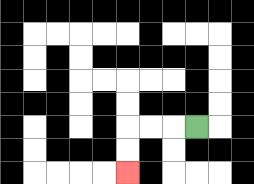{'start': '[8, 5]', 'end': '[5, 7]', 'path_directions': 'L,L,L,D,D', 'path_coordinates': '[[8, 5], [7, 5], [6, 5], [5, 5], [5, 6], [5, 7]]'}